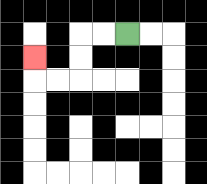{'start': '[5, 1]', 'end': '[1, 2]', 'path_directions': 'L,L,D,D,L,L,U', 'path_coordinates': '[[5, 1], [4, 1], [3, 1], [3, 2], [3, 3], [2, 3], [1, 3], [1, 2]]'}